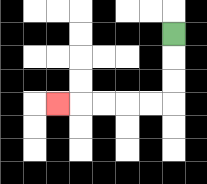{'start': '[7, 1]', 'end': '[2, 4]', 'path_directions': 'D,D,D,L,L,L,L,L', 'path_coordinates': '[[7, 1], [7, 2], [7, 3], [7, 4], [6, 4], [5, 4], [4, 4], [3, 4], [2, 4]]'}